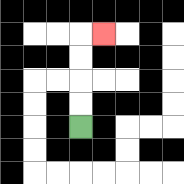{'start': '[3, 5]', 'end': '[4, 1]', 'path_directions': 'U,U,U,U,R', 'path_coordinates': '[[3, 5], [3, 4], [3, 3], [3, 2], [3, 1], [4, 1]]'}